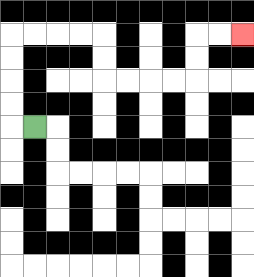{'start': '[1, 5]', 'end': '[10, 1]', 'path_directions': 'L,U,U,U,U,R,R,R,R,D,D,R,R,R,R,U,U,R,R', 'path_coordinates': '[[1, 5], [0, 5], [0, 4], [0, 3], [0, 2], [0, 1], [1, 1], [2, 1], [3, 1], [4, 1], [4, 2], [4, 3], [5, 3], [6, 3], [7, 3], [8, 3], [8, 2], [8, 1], [9, 1], [10, 1]]'}